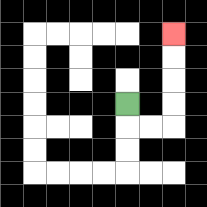{'start': '[5, 4]', 'end': '[7, 1]', 'path_directions': 'D,R,R,U,U,U,U', 'path_coordinates': '[[5, 4], [5, 5], [6, 5], [7, 5], [7, 4], [7, 3], [7, 2], [7, 1]]'}